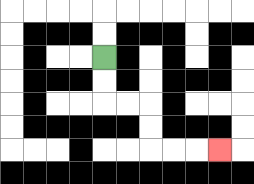{'start': '[4, 2]', 'end': '[9, 6]', 'path_directions': 'D,D,R,R,D,D,R,R,R', 'path_coordinates': '[[4, 2], [4, 3], [4, 4], [5, 4], [6, 4], [6, 5], [6, 6], [7, 6], [8, 6], [9, 6]]'}